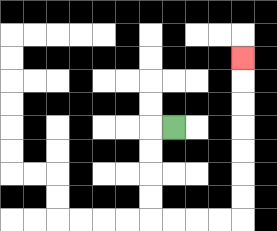{'start': '[7, 5]', 'end': '[10, 2]', 'path_directions': 'L,D,D,D,D,R,R,R,R,U,U,U,U,U,U,U', 'path_coordinates': '[[7, 5], [6, 5], [6, 6], [6, 7], [6, 8], [6, 9], [7, 9], [8, 9], [9, 9], [10, 9], [10, 8], [10, 7], [10, 6], [10, 5], [10, 4], [10, 3], [10, 2]]'}